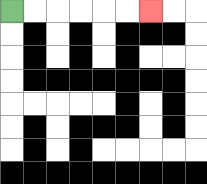{'start': '[0, 0]', 'end': '[6, 0]', 'path_directions': 'R,R,R,R,R,R', 'path_coordinates': '[[0, 0], [1, 0], [2, 0], [3, 0], [4, 0], [5, 0], [6, 0]]'}